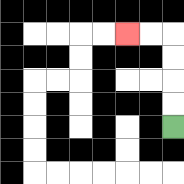{'start': '[7, 5]', 'end': '[5, 1]', 'path_directions': 'U,U,U,U,L,L', 'path_coordinates': '[[7, 5], [7, 4], [7, 3], [7, 2], [7, 1], [6, 1], [5, 1]]'}